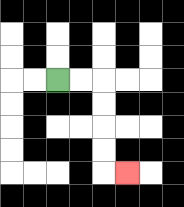{'start': '[2, 3]', 'end': '[5, 7]', 'path_directions': 'R,R,D,D,D,D,R', 'path_coordinates': '[[2, 3], [3, 3], [4, 3], [4, 4], [4, 5], [4, 6], [4, 7], [5, 7]]'}